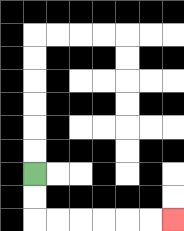{'start': '[1, 7]', 'end': '[7, 9]', 'path_directions': 'D,D,R,R,R,R,R,R', 'path_coordinates': '[[1, 7], [1, 8], [1, 9], [2, 9], [3, 9], [4, 9], [5, 9], [6, 9], [7, 9]]'}